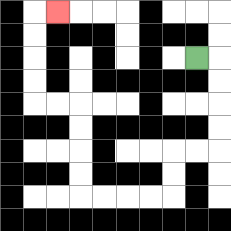{'start': '[8, 2]', 'end': '[2, 0]', 'path_directions': 'R,D,D,D,D,L,L,D,D,L,L,L,L,U,U,U,U,L,L,U,U,U,U,R', 'path_coordinates': '[[8, 2], [9, 2], [9, 3], [9, 4], [9, 5], [9, 6], [8, 6], [7, 6], [7, 7], [7, 8], [6, 8], [5, 8], [4, 8], [3, 8], [3, 7], [3, 6], [3, 5], [3, 4], [2, 4], [1, 4], [1, 3], [1, 2], [1, 1], [1, 0], [2, 0]]'}